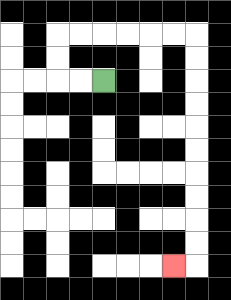{'start': '[4, 3]', 'end': '[7, 11]', 'path_directions': 'L,L,U,U,R,R,R,R,R,R,D,D,D,D,D,D,D,D,D,D,L', 'path_coordinates': '[[4, 3], [3, 3], [2, 3], [2, 2], [2, 1], [3, 1], [4, 1], [5, 1], [6, 1], [7, 1], [8, 1], [8, 2], [8, 3], [8, 4], [8, 5], [8, 6], [8, 7], [8, 8], [8, 9], [8, 10], [8, 11], [7, 11]]'}